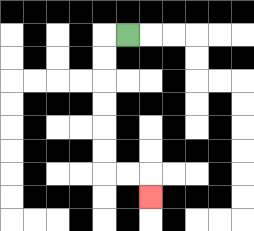{'start': '[5, 1]', 'end': '[6, 8]', 'path_directions': 'L,D,D,D,D,D,D,R,R,D', 'path_coordinates': '[[5, 1], [4, 1], [4, 2], [4, 3], [4, 4], [4, 5], [4, 6], [4, 7], [5, 7], [6, 7], [6, 8]]'}